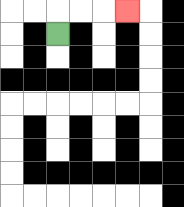{'start': '[2, 1]', 'end': '[5, 0]', 'path_directions': 'U,R,R,R', 'path_coordinates': '[[2, 1], [2, 0], [3, 0], [4, 0], [5, 0]]'}